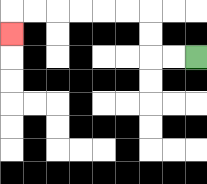{'start': '[8, 2]', 'end': '[0, 1]', 'path_directions': 'L,L,U,U,L,L,L,L,L,L,D', 'path_coordinates': '[[8, 2], [7, 2], [6, 2], [6, 1], [6, 0], [5, 0], [4, 0], [3, 0], [2, 0], [1, 0], [0, 0], [0, 1]]'}